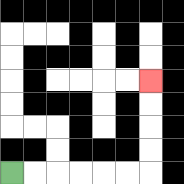{'start': '[0, 7]', 'end': '[6, 3]', 'path_directions': 'R,R,R,R,R,R,U,U,U,U', 'path_coordinates': '[[0, 7], [1, 7], [2, 7], [3, 7], [4, 7], [5, 7], [6, 7], [6, 6], [6, 5], [6, 4], [6, 3]]'}